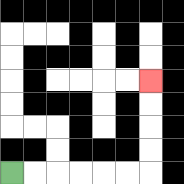{'start': '[0, 7]', 'end': '[6, 3]', 'path_directions': 'R,R,R,R,R,R,U,U,U,U', 'path_coordinates': '[[0, 7], [1, 7], [2, 7], [3, 7], [4, 7], [5, 7], [6, 7], [6, 6], [6, 5], [6, 4], [6, 3]]'}